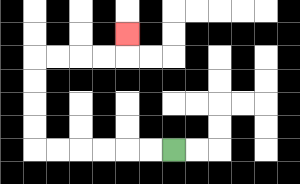{'start': '[7, 6]', 'end': '[5, 1]', 'path_directions': 'L,L,L,L,L,L,U,U,U,U,R,R,R,R,U', 'path_coordinates': '[[7, 6], [6, 6], [5, 6], [4, 6], [3, 6], [2, 6], [1, 6], [1, 5], [1, 4], [1, 3], [1, 2], [2, 2], [3, 2], [4, 2], [5, 2], [5, 1]]'}